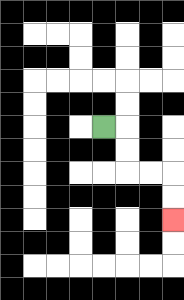{'start': '[4, 5]', 'end': '[7, 9]', 'path_directions': 'R,D,D,R,R,D,D', 'path_coordinates': '[[4, 5], [5, 5], [5, 6], [5, 7], [6, 7], [7, 7], [7, 8], [7, 9]]'}